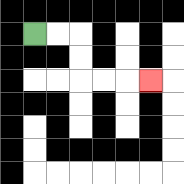{'start': '[1, 1]', 'end': '[6, 3]', 'path_directions': 'R,R,D,D,R,R,R', 'path_coordinates': '[[1, 1], [2, 1], [3, 1], [3, 2], [3, 3], [4, 3], [5, 3], [6, 3]]'}